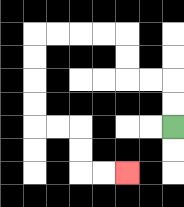{'start': '[7, 5]', 'end': '[5, 7]', 'path_directions': 'U,U,L,L,U,U,L,L,L,L,D,D,D,D,R,R,D,D,R,R', 'path_coordinates': '[[7, 5], [7, 4], [7, 3], [6, 3], [5, 3], [5, 2], [5, 1], [4, 1], [3, 1], [2, 1], [1, 1], [1, 2], [1, 3], [1, 4], [1, 5], [2, 5], [3, 5], [3, 6], [3, 7], [4, 7], [5, 7]]'}